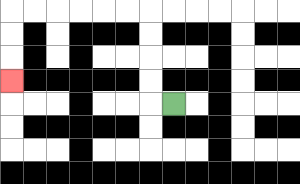{'start': '[7, 4]', 'end': '[0, 3]', 'path_directions': 'L,U,U,U,U,L,L,L,L,L,L,D,D,D', 'path_coordinates': '[[7, 4], [6, 4], [6, 3], [6, 2], [6, 1], [6, 0], [5, 0], [4, 0], [3, 0], [2, 0], [1, 0], [0, 0], [0, 1], [0, 2], [0, 3]]'}